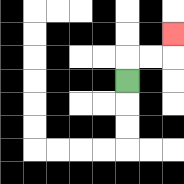{'start': '[5, 3]', 'end': '[7, 1]', 'path_directions': 'U,R,R,U', 'path_coordinates': '[[5, 3], [5, 2], [6, 2], [7, 2], [7, 1]]'}